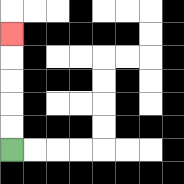{'start': '[0, 6]', 'end': '[0, 1]', 'path_directions': 'U,U,U,U,U', 'path_coordinates': '[[0, 6], [0, 5], [0, 4], [0, 3], [0, 2], [0, 1]]'}